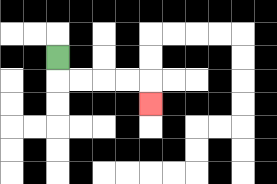{'start': '[2, 2]', 'end': '[6, 4]', 'path_directions': 'D,R,R,R,R,D', 'path_coordinates': '[[2, 2], [2, 3], [3, 3], [4, 3], [5, 3], [6, 3], [6, 4]]'}